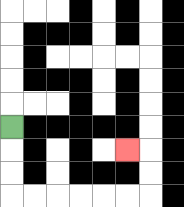{'start': '[0, 5]', 'end': '[5, 6]', 'path_directions': 'D,D,D,R,R,R,R,R,R,U,U,L', 'path_coordinates': '[[0, 5], [0, 6], [0, 7], [0, 8], [1, 8], [2, 8], [3, 8], [4, 8], [5, 8], [6, 8], [6, 7], [6, 6], [5, 6]]'}